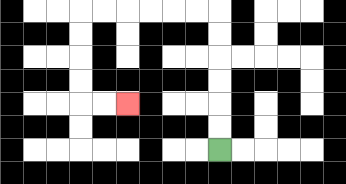{'start': '[9, 6]', 'end': '[5, 4]', 'path_directions': 'U,U,U,U,U,U,L,L,L,L,L,L,D,D,D,D,R,R', 'path_coordinates': '[[9, 6], [9, 5], [9, 4], [9, 3], [9, 2], [9, 1], [9, 0], [8, 0], [7, 0], [6, 0], [5, 0], [4, 0], [3, 0], [3, 1], [3, 2], [3, 3], [3, 4], [4, 4], [5, 4]]'}